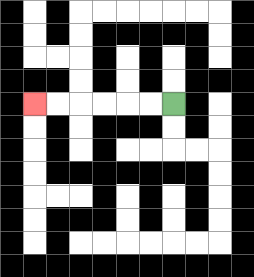{'start': '[7, 4]', 'end': '[1, 4]', 'path_directions': 'L,L,L,L,L,L', 'path_coordinates': '[[7, 4], [6, 4], [5, 4], [4, 4], [3, 4], [2, 4], [1, 4]]'}